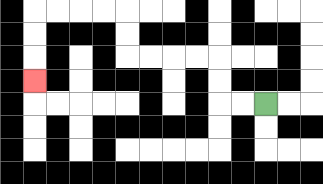{'start': '[11, 4]', 'end': '[1, 3]', 'path_directions': 'L,L,U,U,L,L,L,L,U,U,L,L,L,L,D,D,D', 'path_coordinates': '[[11, 4], [10, 4], [9, 4], [9, 3], [9, 2], [8, 2], [7, 2], [6, 2], [5, 2], [5, 1], [5, 0], [4, 0], [3, 0], [2, 0], [1, 0], [1, 1], [1, 2], [1, 3]]'}